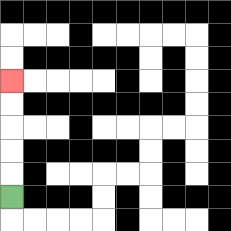{'start': '[0, 8]', 'end': '[0, 3]', 'path_directions': 'U,U,U,U,U', 'path_coordinates': '[[0, 8], [0, 7], [0, 6], [0, 5], [0, 4], [0, 3]]'}